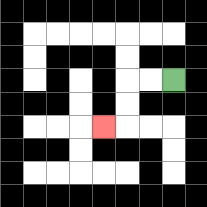{'start': '[7, 3]', 'end': '[4, 5]', 'path_directions': 'L,L,D,D,L', 'path_coordinates': '[[7, 3], [6, 3], [5, 3], [5, 4], [5, 5], [4, 5]]'}